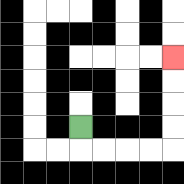{'start': '[3, 5]', 'end': '[7, 2]', 'path_directions': 'D,R,R,R,R,U,U,U,U', 'path_coordinates': '[[3, 5], [3, 6], [4, 6], [5, 6], [6, 6], [7, 6], [7, 5], [7, 4], [7, 3], [7, 2]]'}